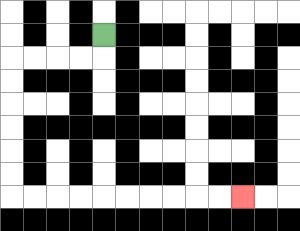{'start': '[4, 1]', 'end': '[10, 8]', 'path_directions': 'D,L,L,L,L,D,D,D,D,D,D,R,R,R,R,R,R,R,R,R,R', 'path_coordinates': '[[4, 1], [4, 2], [3, 2], [2, 2], [1, 2], [0, 2], [0, 3], [0, 4], [0, 5], [0, 6], [0, 7], [0, 8], [1, 8], [2, 8], [3, 8], [4, 8], [5, 8], [6, 8], [7, 8], [8, 8], [9, 8], [10, 8]]'}